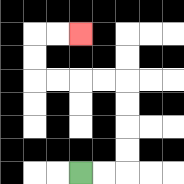{'start': '[3, 7]', 'end': '[3, 1]', 'path_directions': 'R,R,U,U,U,U,L,L,L,L,U,U,R,R', 'path_coordinates': '[[3, 7], [4, 7], [5, 7], [5, 6], [5, 5], [5, 4], [5, 3], [4, 3], [3, 3], [2, 3], [1, 3], [1, 2], [1, 1], [2, 1], [3, 1]]'}